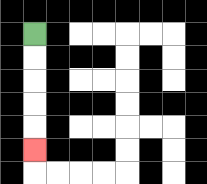{'start': '[1, 1]', 'end': '[1, 6]', 'path_directions': 'D,D,D,D,D', 'path_coordinates': '[[1, 1], [1, 2], [1, 3], [1, 4], [1, 5], [1, 6]]'}